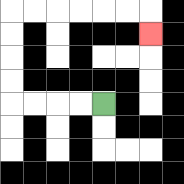{'start': '[4, 4]', 'end': '[6, 1]', 'path_directions': 'L,L,L,L,U,U,U,U,R,R,R,R,R,R,D', 'path_coordinates': '[[4, 4], [3, 4], [2, 4], [1, 4], [0, 4], [0, 3], [0, 2], [0, 1], [0, 0], [1, 0], [2, 0], [3, 0], [4, 0], [5, 0], [6, 0], [6, 1]]'}